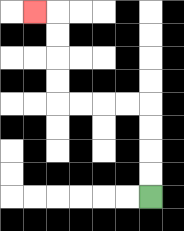{'start': '[6, 8]', 'end': '[1, 0]', 'path_directions': 'U,U,U,U,L,L,L,L,U,U,U,U,L', 'path_coordinates': '[[6, 8], [6, 7], [6, 6], [6, 5], [6, 4], [5, 4], [4, 4], [3, 4], [2, 4], [2, 3], [2, 2], [2, 1], [2, 0], [1, 0]]'}